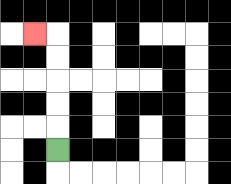{'start': '[2, 6]', 'end': '[1, 1]', 'path_directions': 'U,U,U,U,U,L', 'path_coordinates': '[[2, 6], [2, 5], [2, 4], [2, 3], [2, 2], [2, 1], [1, 1]]'}